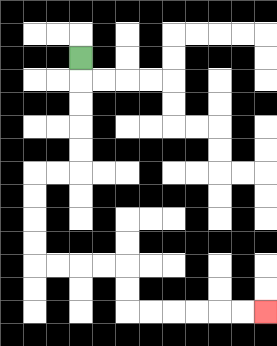{'start': '[3, 2]', 'end': '[11, 13]', 'path_directions': 'D,D,D,D,D,L,L,D,D,D,D,R,R,R,R,D,D,R,R,R,R,R,R', 'path_coordinates': '[[3, 2], [3, 3], [3, 4], [3, 5], [3, 6], [3, 7], [2, 7], [1, 7], [1, 8], [1, 9], [1, 10], [1, 11], [2, 11], [3, 11], [4, 11], [5, 11], [5, 12], [5, 13], [6, 13], [7, 13], [8, 13], [9, 13], [10, 13], [11, 13]]'}